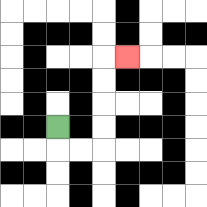{'start': '[2, 5]', 'end': '[5, 2]', 'path_directions': 'D,R,R,U,U,U,U,R', 'path_coordinates': '[[2, 5], [2, 6], [3, 6], [4, 6], [4, 5], [4, 4], [4, 3], [4, 2], [5, 2]]'}